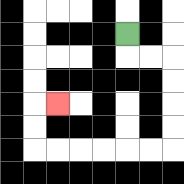{'start': '[5, 1]', 'end': '[2, 4]', 'path_directions': 'D,R,R,D,D,D,D,L,L,L,L,L,L,U,U,R', 'path_coordinates': '[[5, 1], [5, 2], [6, 2], [7, 2], [7, 3], [7, 4], [7, 5], [7, 6], [6, 6], [5, 6], [4, 6], [3, 6], [2, 6], [1, 6], [1, 5], [1, 4], [2, 4]]'}